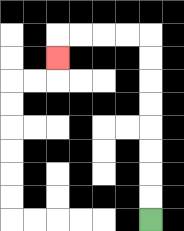{'start': '[6, 9]', 'end': '[2, 2]', 'path_directions': 'U,U,U,U,U,U,U,U,L,L,L,L,D', 'path_coordinates': '[[6, 9], [6, 8], [6, 7], [6, 6], [6, 5], [6, 4], [6, 3], [6, 2], [6, 1], [5, 1], [4, 1], [3, 1], [2, 1], [2, 2]]'}